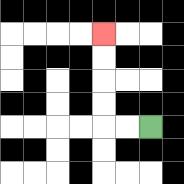{'start': '[6, 5]', 'end': '[4, 1]', 'path_directions': 'L,L,U,U,U,U', 'path_coordinates': '[[6, 5], [5, 5], [4, 5], [4, 4], [4, 3], [4, 2], [4, 1]]'}